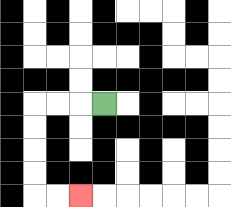{'start': '[4, 4]', 'end': '[3, 8]', 'path_directions': 'L,L,L,D,D,D,D,R,R', 'path_coordinates': '[[4, 4], [3, 4], [2, 4], [1, 4], [1, 5], [1, 6], [1, 7], [1, 8], [2, 8], [3, 8]]'}